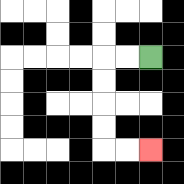{'start': '[6, 2]', 'end': '[6, 6]', 'path_directions': 'L,L,D,D,D,D,R,R', 'path_coordinates': '[[6, 2], [5, 2], [4, 2], [4, 3], [4, 4], [4, 5], [4, 6], [5, 6], [6, 6]]'}